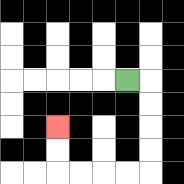{'start': '[5, 3]', 'end': '[2, 5]', 'path_directions': 'R,D,D,D,D,L,L,L,L,U,U', 'path_coordinates': '[[5, 3], [6, 3], [6, 4], [6, 5], [6, 6], [6, 7], [5, 7], [4, 7], [3, 7], [2, 7], [2, 6], [2, 5]]'}